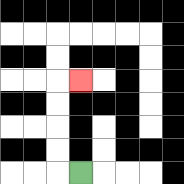{'start': '[3, 7]', 'end': '[3, 3]', 'path_directions': 'L,U,U,U,U,R', 'path_coordinates': '[[3, 7], [2, 7], [2, 6], [2, 5], [2, 4], [2, 3], [3, 3]]'}